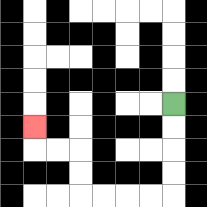{'start': '[7, 4]', 'end': '[1, 5]', 'path_directions': 'D,D,D,D,L,L,L,L,U,U,L,L,U', 'path_coordinates': '[[7, 4], [7, 5], [7, 6], [7, 7], [7, 8], [6, 8], [5, 8], [4, 8], [3, 8], [3, 7], [3, 6], [2, 6], [1, 6], [1, 5]]'}